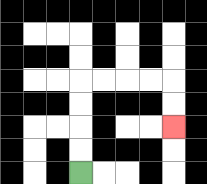{'start': '[3, 7]', 'end': '[7, 5]', 'path_directions': 'U,U,U,U,R,R,R,R,D,D', 'path_coordinates': '[[3, 7], [3, 6], [3, 5], [3, 4], [3, 3], [4, 3], [5, 3], [6, 3], [7, 3], [7, 4], [7, 5]]'}